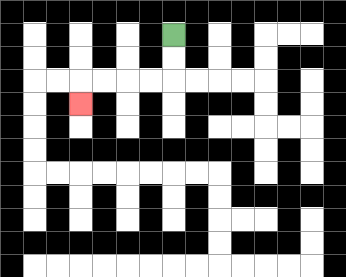{'start': '[7, 1]', 'end': '[3, 4]', 'path_directions': 'D,D,L,L,L,L,D', 'path_coordinates': '[[7, 1], [7, 2], [7, 3], [6, 3], [5, 3], [4, 3], [3, 3], [3, 4]]'}